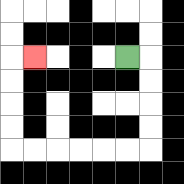{'start': '[5, 2]', 'end': '[1, 2]', 'path_directions': 'R,D,D,D,D,L,L,L,L,L,L,U,U,U,U,R', 'path_coordinates': '[[5, 2], [6, 2], [6, 3], [6, 4], [6, 5], [6, 6], [5, 6], [4, 6], [3, 6], [2, 6], [1, 6], [0, 6], [0, 5], [0, 4], [0, 3], [0, 2], [1, 2]]'}